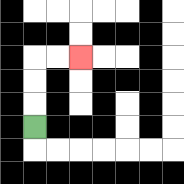{'start': '[1, 5]', 'end': '[3, 2]', 'path_directions': 'U,U,U,R,R', 'path_coordinates': '[[1, 5], [1, 4], [1, 3], [1, 2], [2, 2], [3, 2]]'}